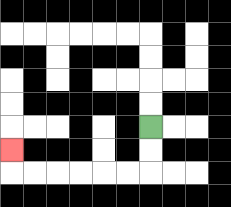{'start': '[6, 5]', 'end': '[0, 6]', 'path_directions': 'D,D,L,L,L,L,L,L,U', 'path_coordinates': '[[6, 5], [6, 6], [6, 7], [5, 7], [4, 7], [3, 7], [2, 7], [1, 7], [0, 7], [0, 6]]'}